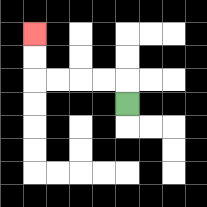{'start': '[5, 4]', 'end': '[1, 1]', 'path_directions': 'U,L,L,L,L,U,U', 'path_coordinates': '[[5, 4], [5, 3], [4, 3], [3, 3], [2, 3], [1, 3], [1, 2], [1, 1]]'}